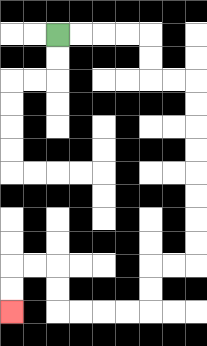{'start': '[2, 1]', 'end': '[0, 13]', 'path_directions': 'R,R,R,R,D,D,R,R,D,D,D,D,D,D,D,D,L,L,D,D,L,L,L,L,U,U,L,L,D,D', 'path_coordinates': '[[2, 1], [3, 1], [4, 1], [5, 1], [6, 1], [6, 2], [6, 3], [7, 3], [8, 3], [8, 4], [8, 5], [8, 6], [8, 7], [8, 8], [8, 9], [8, 10], [8, 11], [7, 11], [6, 11], [6, 12], [6, 13], [5, 13], [4, 13], [3, 13], [2, 13], [2, 12], [2, 11], [1, 11], [0, 11], [0, 12], [0, 13]]'}